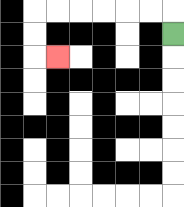{'start': '[7, 1]', 'end': '[2, 2]', 'path_directions': 'U,L,L,L,L,L,L,D,D,R', 'path_coordinates': '[[7, 1], [7, 0], [6, 0], [5, 0], [4, 0], [3, 0], [2, 0], [1, 0], [1, 1], [1, 2], [2, 2]]'}